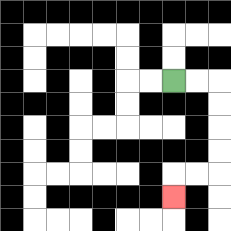{'start': '[7, 3]', 'end': '[7, 8]', 'path_directions': 'R,R,D,D,D,D,L,L,D', 'path_coordinates': '[[7, 3], [8, 3], [9, 3], [9, 4], [9, 5], [9, 6], [9, 7], [8, 7], [7, 7], [7, 8]]'}